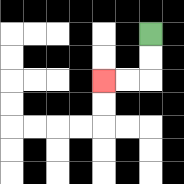{'start': '[6, 1]', 'end': '[4, 3]', 'path_directions': 'D,D,L,L', 'path_coordinates': '[[6, 1], [6, 2], [6, 3], [5, 3], [4, 3]]'}